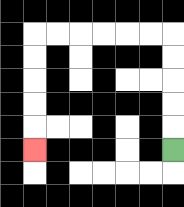{'start': '[7, 6]', 'end': '[1, 6]', 'path_directions': 'U,U,U,U,U,L,L,L,L,L,L,D,D,D,D,D', 'path_coordinates': '[[7, 6], [7, 5], [7, 4], [7, 3], [7, 2], [7, 1], [6, 1], [5, 1], [4, 1], [3, 1], [2, 1], [1, 1], [1, 2], [1, 3], [1, 4], [1, 5], [1, 6]]'}